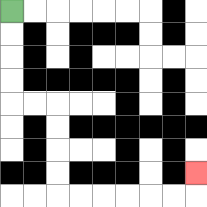{'start': '[0, 0]', 'end': '[8, 7]', 'path_directions': 'D,D,D,D,R,R,D,D,D,D,R,R,R,R,R,R,U', 'path_coordinates': '[[0, 0], [0, 1], [0, 2], [0, 3], [0, 4], [1, 4], [2, 4], [2, 5], [2, 6], [2, 7], [2, 8], [3, 8], [4, 8], [5, 8], [6, 8], [7, 8], [8, 8], [8, 7]]'}